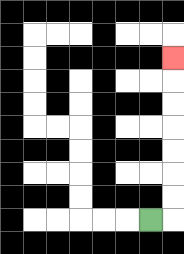{'start': '[6, 9]', 'end': '[7, 2]', 'path_directions': 'R,U,U,U,U,U,U,U', 'path_coordinates': '[[6, 9], [7, 9], [7, 8], [7, 7], [7, 6], [7, 5], [7, 4], [7, 3], [7, 2]]'}